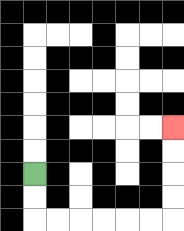{'start': '[1, 7]', 'end': '[7, 5]', 'path_directions': 'D,D,R,R,R,R,R,R,U,U,U,U', 'path_coordinates': '[[1, 7], [1, 8], [1, 9], [2, 9], [3, 9], [4, 9], [5, 9], [6, 9], [7, 9], [7, 8], [7, 7], [7, 6], [7, 5]]'}